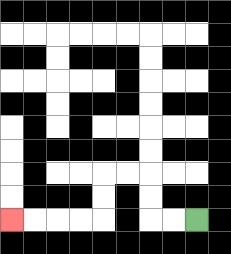{'start': '[8, 9]', 'end': '[0, 9]', 'path_directions': 'L,L,U,U,L,L,D,D,L,L,L,L', 'path_coordinates': '[[8, 9], [7, 9], [6, 9], [6, 8], [6, 7], [5, 7], [4, 7], [4, 8], [4, 9], [3, 9], [2, 9], [1, 9], [0, 9]]'}